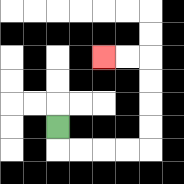{'start': '[2, 5]', 'end': '[4, 2]', 'path_directions': 'D,R,R,R,R,U,U,U,U,L,L', 'path_coordinates': '[[2, 5], [2, 6], [3, 6], [4, 6], [5, 6], [6, 6], [6, 5], [6, 4], [6, 3], [6, 2], [5, 2], [4, 2]]'}